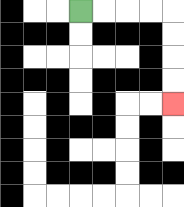{'start': '[3, 0]', 'end': '[7, 4]', 'path_directions': 'R,R,R,R,D,D,D,D', 'path_coordinates': '[[3, 0], [4, 0], [5, 0], [6, 0], [7, 0], [7, 1], [7, 2], [7, 3], [7, 4]]'}